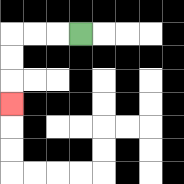{'start': '[3, 1]', 'end': '[0, 4]', 'path_directions': 'L,L,L,D,D,D', 'path_coordinates': '[[3, 1], [2, 1], [1, 1], [0, 1], [0, 2], [0, 3], [0, 4]]'}